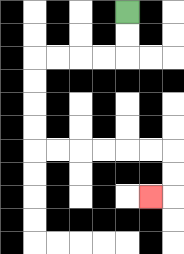{'start': '[5, 0]', 'end': '[6, 8]', 'path_directions': 'D,D,L,L,L,L,D,D,D,D,R,R,R,R,R,R,D,D,L', 'path_coordinates': '[[5, 0], [5, 1], [5, 2], [4, 2], [3, 2], [2, 2], [1, 2], [1, 3], [1, 4], [1, 5], [1, 6], [2, 6], [3, 6], [4, 6], [5, 6], [6, 6], [7, 6], [7, 7], [7, 8], [6, 8]]'}